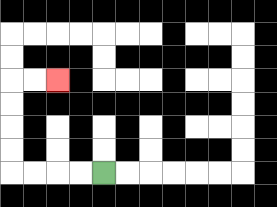{'start': '[4, 7]', 'end': '[2, 3]', 'path_directions': 'L,L,L,L,U,U,U,U,R,R', 'path_coordinates': '[[4, 7], [3, 7], [2, 7], [1, 7], [0, 7], [0, 6], [0, 5], [0, 4], [0, 3], [1, 3], [2, 3]]'}